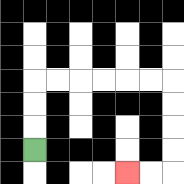{'start': '[1, 6]', 'end': '[5, 7]', 'path_directions': 'U,U,U,R,R,R,R,R,R,D,D,D,D,L,L', 'path_coordinates': '[[1, 6], [1, 5], [1, 4], [1, 3], [2, 3], [3, 3], [4, 3], [5, 3], [6, 3], [7, 3], [7, 4], [7, 5], [7, 6], [7, 7], [6, 7], [5, 7]]'}